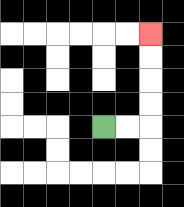{'start': '[4, 5]', 'end': '[6, 1]', 'path_directions': 'R,R,U,U,U,U', 'path_coordinates': '[[4, 5], [5, 5], [6, 5], [6, 4], [6, 3], [6, 2], [6, 1]]'}